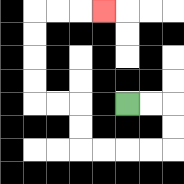{'start': '[5, 4]', 'end': '[4, 0]', 'path_directions': 'R,R,D,D,L,L,L,L,U,U,L,L,U,U,U,U,R,R,R', 'path_coordinates': '[[5, 4], [6, 4], [7, 4], [7, 5], [7, 6], [6, 6], [5, 6], [4, 6], [3, 6], [3, 5], [3, 4], [2, 4], [1, 4], [1, 3], [1, 2], [1, 1], [1, 0], [2, 0], [3, 0], [4, 0]]'}